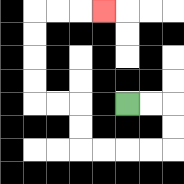{'start': '[5, 4]', 'end': '[4, 0]', 'path_directions': 'R,R,D,D,L,L,L,L,U,U,L,L,U,U,U,U,R,R,R', 'path_coordinates': '[[5, 4], [6, 4], [7, 4], [7, 5], [7, 6], [6, 6], [5, 6], [4, 6], [3, 6], [3, 5], [3, 4], [2, 4], [1, 4], [1, 3], [1, 2], [1, 1], [1, 0], [2, 0], [3, 0], [4, 0]]'}